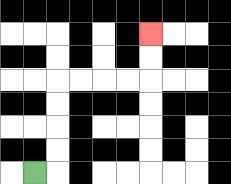{'start': '[1, 7]', 'end': '[6, 1]', 'path_directions': 'R,U,U,U,U,R,R,R,R,U,U', 'path_coordinates': '[[1, 7], [2, 7], [2, 6], [2, 5], [2, 4], [2, 3], [3, 3], [4, 3], [5, 3], [6, 3], [6, 2], [6, 1]]'}